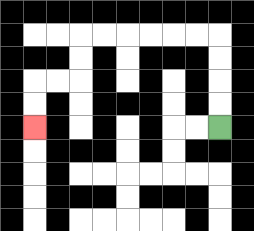{'start': '[9, 5]', 'end': '[1, 5]', 'path_directions': 'U,U,U,U,L,L,L,L,L,L,D,D,L,L,D,D', 'path_coordinates': '[[9, 5], [9, 4], [9, 3], [9, 2], [9, 1], [8, 1], [7, 1], [6, 1], [5, 1], [4, 1], [3, 1], [3, 2], [3, 3], [2, 3], [1, 3], [1, 4], [1, 5]]'}